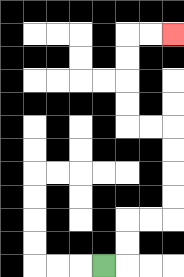{'start': '[4, 11]', 'end': '[7, 1]', 'path_directions': 'R,U,U,R,R,U,U,U,U,L,L,U,U,U,U,R,R', 'path_coordinates': '[[4, 11], [5, 11], [5, 10], [5, 9], [6, 9], [7, 9], [7, 8], [7, 7], [7, 6], [7, 5], [6, 5], [5, 5], [5, 4], [5, 3], [5, 2], [5, 1], [6, 1], [7, 1]]'}